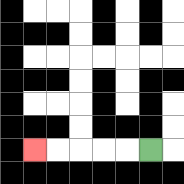{'start': '[6, 6]', 'end': '[1, 6]', 'path_directions': 'L,L,L,L,L', 'path_coordinates': '[[6, 6], [5, 6], [4, 6], [3, 6], [2, 6], [1, 6]]'}